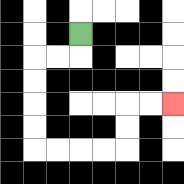{'start': '[3, 1]', 'end': '[7, 4]', 'path_directions': 'D,L,L,D,D,D,D,R,R,R,R,U,U,R,R', 'path_coordinates': '[[3, 1], [3, 2], [2, 2], [1, 2], [1, 3], [1, 4], [1, 5], [1, 6], [2, 6], [3, 6], [4, 6], [5, 6], [5, 5], [5, 4], [6, 4], [7, 4]]'}